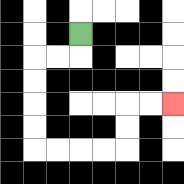{'start': '[3, 1]', 'end': '[7, 4]', 'path_directions': 'D,L,L,D,D,D,D,R,R,R,R,U,U,R,R', 'path_coordinates': '[[3, 1], [3, 2], [2, 2], [1, 2], [1, 3], [1, 4], [1, 5], [1, 6], [2, 6], [3, 6], [4, 6], [5, 6], [5, 5], [5, 4], [6, 4], [7, 4]]'}